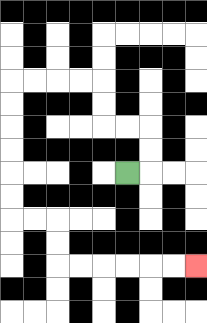{'start': '[5, 7]', 'end': '[8, 11]', 'path_directions': 'R,U,U,L,L,U,U,L,L,L,L,D,D,D,D,D,D,R,R,D,D,R,R,R,R,R,R', 'path_coordinates': '[[5, 7], [6, 7], [6, 6], [6, 5], [5, 5], [4, 5], [4, 4], [4, 3], [3, 3], [2, 3], [1, 3], [0, 3], [0, 4], [0, 5], [0, 6], [0, 7], [0, 8], [0, 9], [1, 9], [2, 9], [2, 10], [2, 11], [3, 11], [4, 11], [5, 11], [6, 11], [7, 11], [8, 11]]'}